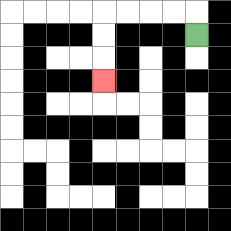{'start': '[8, 1]', 'end': '[4, 3]', 'path_directions': 'U,L,L,L,L,D,D,D', 'path_coordinates': '[[8, 1], [8, 0], [7, 0], [6, 0], [5, 0], [4, 0], [4, 1], [4, 2], [4, 3]]'}